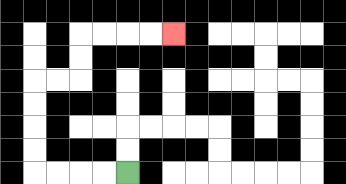{'start': '[5, 7]', 'end': '[7, 1]', 'path_directions': 'L,L,L,L,U,U,U,U,R,R,U,U,R,R,R,R', 'path_coordinates': '[[5, 7], [4, 7], [3, 7], [2, 7], [1, 7], [1, 6], [1, 5], [1, 4], [1, 3], [2, 3], [3, 3], [3, 2], [3, 1], [4, 1], [5, 1], [6, 1], [7, 1]]'}